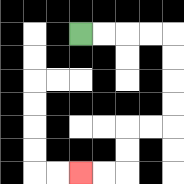{'start': '[3, 1]', 'end': '[3, 7]', 'path_directions': 'R,R,R,R,D,D,D,D,L,L,D,D,L,L', 'path_coordinates': '[[3, 1], [4, 1], [5, 1], [6, 1], [7, 1], [7, 2], [7, 3], [7, 4], [7, 5], [6, 5], [5, 5], [5, 6], [5, 7], [4, 7], [3, 7]]'}